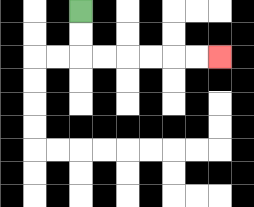{'start': '[3, 0]', 'end': '[9, 2]', 'path_directions': 'D,D,R,R,R,R,R,R', 'path_coordinates': '[[3, 0], [3, 1], [3, 2], [4, 2], [5, 2], [6, 2], [7, 2], [8, 2], [9, 2]]'}